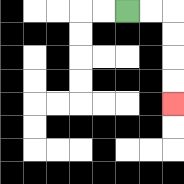{'start': '[5, 0]', 'end': '[7, 4]', 'path_directions': 'R,R,D,D,D,D', 'path_coordinates': '[[5, 0], [6, 0], [7, 0], [7, 1], [7, 2], [7, 3], [7, 4]]'}